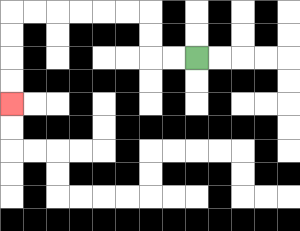{'start': '[8, 2]', 'end': '[0, 4]', 'path_directions': 'L,L,U,U,L,L,L,L,L,L,D,D,D,D', 'path_coordinates': '[[8, 2], [7, 2], [6, 2], [6, 1], [6, 0], [5, 0], [4, 0], [3, 0], [2, 0], [1, 0], [0, 0], [0, 1], [0, 2], [0, 3], [0, 4]]'}